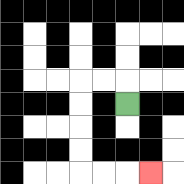{'start': '[5, 4]', 'end': '[6, 7]', 'path_directions': 'U,L,L,D,D,D,D,R,R,R', 'path_coordinates': '[[5, 4], [5, 3], [4, 3], [3, 3], [3, 4], [3, 5], [3, 6], [3, 7], [4, 7], [5, 7], [6, 7]]'}